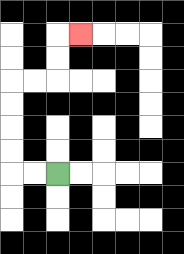{'start': '[2, 7]', 'end': '[3, 1]', 'path_directions': 'L,L,U,U,U,U,R,R,U,U,R', 'path_coordinates': '[[2, 7], [1, 7], [0, 7], [0, 6], [0, 5], [0, 4], [0, 3], [1, 3], [2, 3], [2, 2], [2, 1], [3, 1]]'}